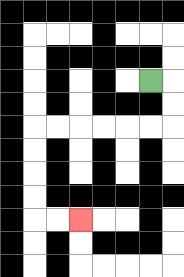{'start': '[6, 3]', 'end': '[3, 9]', 'path_directions': 'R,D,D,L,L,L,L,L,L,D,D,D,D,R,R', 'path_coordinates': '[[6, 3], [7, 3], [7, 4], [7, 5], [6, 5], [5, 5], [4, 5], [3, 5], [2, 5], [1, 5], [1, 6], [1, 7], [1, 8], [1, 9], [2, 9], [3, 9]]'}